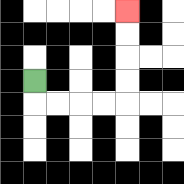{'start': '[1, 3]', 'end': '[5, 0]', 'path_directions': 'D,R,R,R,R,U,U,U,U', 'path_coordinates': '[[1, 3], [1, 4], [2, 4], [3, 4], [4, 4], [5, 4], [5, 3], [5, 2], [5, 1], [5, 0]]'}